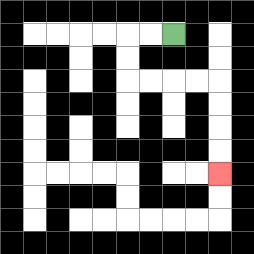{'start': '[7, 1]', 'end': '[9, 7]', 'path_directions': 'L,L,D,D,R,R,R,R,D,D,D,D', 'path_coordinates': '[[7, 1], [6, 1], [5, 1], [5, 2], [5, 3], [6, 3], [7, 3], [8, 3], [9, 3], [9, 4], [9, 5], [9, 6], [9, 7]]'}